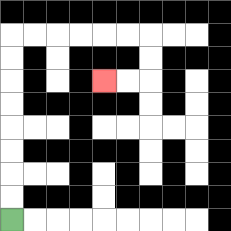{'start': '[0, 9]', 'end': '[4, 3]', 'path_directions': 'U,U,U,U,U,U,U,U,R,R,R,R,R,R,D,D,L,L', 'path_coordinates': '[[0, 9], [0, 8], [0, 7], [0, 6], [0, 5], [0, 4], [0, 3], [0, 2], [0, 1], [1, 1], [2, 1], [3, 1], [4, 1], [5, 1], [6, 1], [6, 2], [6, 3], [5, 3], [4, 3]]'}